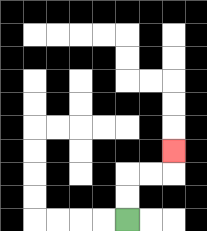{'start': '[5, 9]', 'end': '[7, 6]', 'path_directions': 'U,U,R,R,U', 'path_coordinates': '[[5, 9], [5, 8], [5, 7], [6, 7], [7, 7], [7, 6]]'}